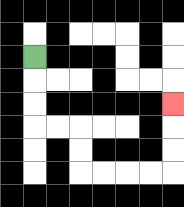{'start': '[1, 2]', 'end': '[7, 4]', 'path_directions': 'D,D,D,R,R,D,D,R,R,R,R,U,U,U', 'path_coordinates': '[[1, 2], [1, 3], [1, 4], [1, 5], [2, 5], [3, 5], [3, 6], [3, 7], [4, 7], [5, 7], [6, 7], [7, 7], [7, 6], [7, 5], [7, 4]]'}